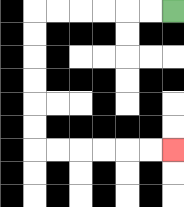{'start': '[7, 0]', 'end': '[7, 6]', 'path_directions': 'L,L,L,L,L,L,D,D,D,D,D,D,R,R,R,R,R,R', 'path_coordinates': '[[7, 0], [6, 0], [5, 0], [4, 0], [3, 0], [2, 0], [1, 0], [1, 1], [1, 2], [1, 3], [1, 4], [1, 5], [1, 6], [2, 6], [3, 6], [4, 6], [5, 6], [6, 6], [7, 6]]'}